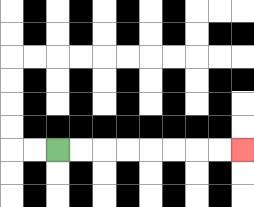{'start': '[2, 6]', 'end': '[10, 6]', 'path_directions': 'R,R,R,R,R,R,R,R', 'path_coordinates': '[[2, 6], [3, 6], [4, 6], [5, 6], [6, 6], [7, 6], [8, 6], [9, 6], [10, 6]]'}